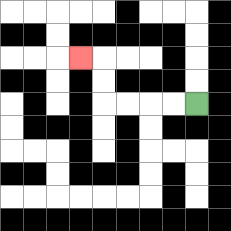{'start': '[8, 4]', 'end': '[3, 2]', 'path_directions': 'L,L,L,L,U,U,L', 'path_coordinates': '[[8, 4], [7, 4], [6, 4], [5, 4], [4, 4], [4, 3], [4, 2], [3, 2]]'}